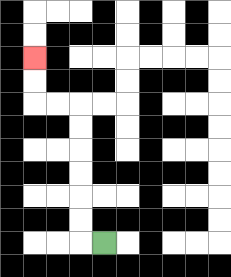{'start': '[4, 10]', 'end': '[1, 2]', 'path_directions': 'L,U,U,U,U,U,U,L,L,U,U', 'path_coordinates': '[[4, 10], [3, 10], [3, 9], [3, 8], [3, 7], [3, 6], [3, 5], [3, 4], [2, 4], [1, 4], [1, 3], [1, 2]]'}